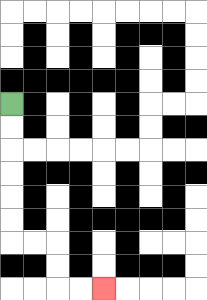{'start': '[0, 4]', 'end': '[4, 12]', 'path_directions': 'D,D,D,D,D,D,R,R,D,D,R,R', 'path_coordinates': '[[0, 4], [0, 5], [0, 6], [0, 7], [0, 8], [0, 9], [0, 10], [1, 10], [2, 10], [2, 11], [2, 12], [3, 12], [4, 12]]'}